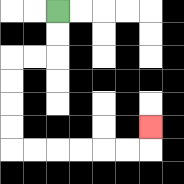{'start': '[2, 0]', 'end': '[6, 5]', 'path_directions': 'D,D,L,L,D,D,D,D,R,R,R,R,R,R,U', 'path_coordinates': '[[2, 0], [2, 1], [2, 2], [1, 2], [0, 2], [0, 3], [0, 4], [0, 5], [0, 6], [1, 6], [2, 6], [3, 6], [4, 6], [5, 6], [6, 6], [6, 5]]'}